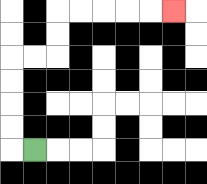{'start': '[1, 6]', 'end': '[7, 0]', 'path_directions': 'L,U,U,U,U,R,R,U,U,R,R,R,R,R', 'path_coordinates': '[[1, 6], [0, 6], [0, 5], [0, 4], [0, 3], [0, 2], [1, 2], [2, 2], [2, 1], [2, 0], [3, 0], [4, 0], [5, 0], [6, 0], [7, 0]]'}